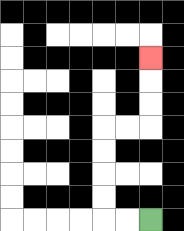{'start': '[6, 9]', 'end': '[6, 2]', 'path_directions': 'L,L,U,U,U,U,R,R,U,U,U', 'path_coordinates': '[[6, 9], [5, 9], [4, 9], [4, 8], [4, 7], [4, 6], [4, 5], [5, 5], [6, 5], [6, 4], [6, 3], [6, 2]]'}